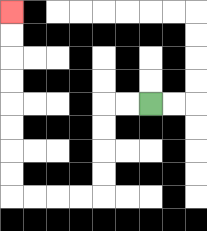{'start': '[6, 4]', 'end': '[0, 0]', 'path_directions': 'L,L,D,D,D,D,L,L,L,L,U,U,U,U,U,U,U,U', 'path_coordinates': '[[6, 4], [5, 4], [4, 4], [4, 5], [4, 6], [4, 7], [4, 8], [3, 8], [2, 8], [1, 8], [0, 8], [0, 7], [0, 6], [0, 5], [0, 4], [0, 3], [0, 2], [0, 1], [0, 0]]'}